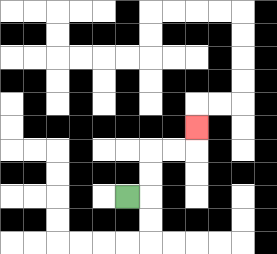{'start': '[5, 8]', 'end': '[8, 5]', 'path_directions': 'R,U,U,R,R,U', 'path_coordinates': '[[5, 8], [6, 8], [6, 7], [6, 6], [7, 6], [8, 6], [8, 5]]'}